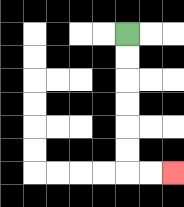{'start': '[5, 1]', 'end': '[7, 7]', 'path_directions': 'D,D,D,D,D,D,R,R', 'path_coordinates': '[[5, 1], [5, 2], [5, 3], [5, 4], [5, 5], [5, 6], [5, 7], [6, 7], [7, 7]]'}